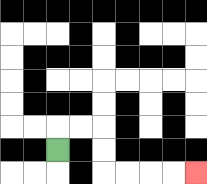{'start': '[2, 6]', 'end': '[8, 7]', 'path_directions': 'U,R,R,D,D,R,R,R,R', 'path_coordinates': '[[2, 6], [2, 5], [3, 5], [4, 5], [4, 6], [4, 7], [5, 7], [6, 7], [7, 7], [8, 7]]'}